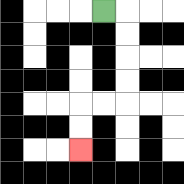{'start': '[4, 0]', 'end': '[3, 6]', 'path_directions': 'R,D,D,D,D,L,L,D,D', 'path_coordinates': '[[4, 0], [5, 0], [5, 1], [5, 2], [5, 3], [5, 4], [4, 4], [3, 4], [3, 5], [3, 6]]'}